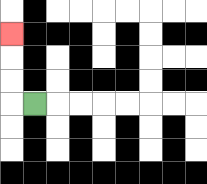{'start': '[1, 4]', 'end': '[0, 1]', 'path_directions': 'L,U,U,U', 'path_coordinates': '[[1, 4], [0, 4], [0, 3], [0, 2], [0, 1]]'}